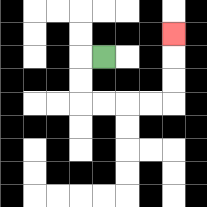{'start': '[4, 2]', 'end': '[7, 1]', 'path_directions': 'L,D,D,R,R,R,R,U,U,U', 'path_coordinates': '[[4, 2], [3, 2], [3, 3], [3, 4], [4, 4], [5, 4], [6, 4], [7, 4], [7, 3], [7, 2], [7, 1]]'}